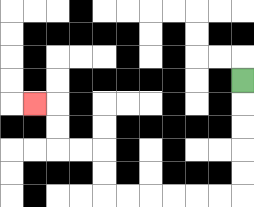{'start': '[10, 3]', 'end': '[1, 4]', 'path_directions': 'D,D,D,D,D,L,L,L,L,L,L,U,U,L,L,U,U,L', 'path_coordinates': '[[10, 3], [10, 4], [10, 5], [10, 6], [10, 7], [10, 8], [9, 8], [8, 8], [7, 8], [6, 8], [5, 8], [4, 8], [4, 7], [4, 6], [3, 6], [2, 6], [2, 5], [2, 4], [1, 4]]'}